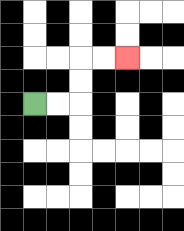{'start': '[1, 4]', 'end': '[5, 2]', 'path_directions': 'R,R,U,U,R,R', 'path_coordinates': '[[1, 4], [2, 4], [3, 4], [3, 3], [3, 2], [4, 2], [5, 2]]'}